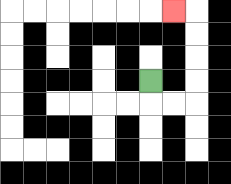{'start': '[6, 3]', 'end': '[7, 0]', 'path_directions': 'D,R,R,U,U,U,U,L', 'path_coordinates': '[[6, 3], [6, 4], [7, 4], [8, 4], [8, 3], [8, 2], [8, 1], [8, 0], [7, 0]]'}